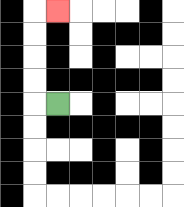{'start': '[2, 4]', 'end': '[2, 0]', 'path_directions': 'L,U,U,U,U,R', 'path_coordinates': '[[2, 4], [1, 4], [1, 3], [1, 2], [1, 1], [1, 0], [2, 0]]'}